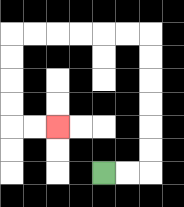{'start': '[4, 7]', 'end': '[2, 5]', 'path_directions': 'R,R,U,U,U,U,U,U,L,L,L,L,L,L,D,D,D,D,R,R', 'path_coordinates': '[[4, 7], [5, 7], [6, 7], [6, 6], [6, 5], [6, 4], [6, 3], [6, 2], [6, 1], [5, 1], [4, 1], [3, 1], [2, 1], [1, 1], [0, 1], [0, 2], [0, 3], [0, 4], [0, 5], [1, 5], [2, 5]]'}